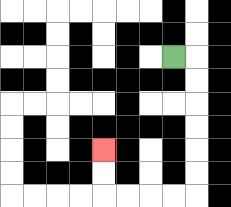{'start': '[7, 2]', 'end': '[4, 6]', 'path_directions': 'R,D,D,D,D,D,D,L,L,L,L,U,U', 'path_coordinates': '[[7, 2], [8, 2], [8, 3], [8, 4], [8, 5], [8, 6], [8, 7], [8, 8], [7, 8], [6, 8], [5, 8], [4, 8], [4, 7], [4, 6]]'}